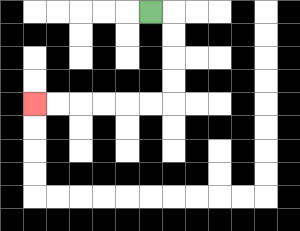{'start': '[6, 0]', 'end': '[1, 4]', 'path_directions': 'R,D,D,D,D,L,L,L,L,L,L', 'path_coordinates': '[[6, 0], [7, 0], [7, 1], [7, 2], [7, 3], [7, 4], [6, 4], [5, 4], [4, 4], [3, 4], [2, 4], [1, 4]]'}